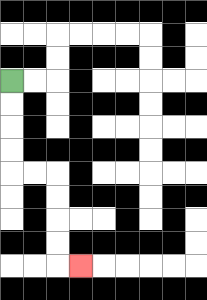{'start': '[0, 3]', 'end': '[3, 11]', 'path_directions': 'D,D,D,D,R,R,D,D,D,D,R', 'path_coordinates': '[[0, 3], [0, 4], [0, 5], [0, 6], [0, 7], [1, 7], [2, 7], [2, 8], [2, 9], [2, 10], [2, 11], [3, 11]]'}